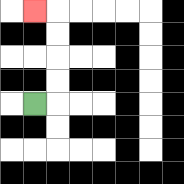{'start': '[1, 4]', 'end': '[1, 0]', 'path_directions': 'R,U,U,U,U,L', 'path_coordinates': '[[1, 4], [2, 4], [2, 3], [2, 2], [2, 1], [2, 0], [1, 0]]'}